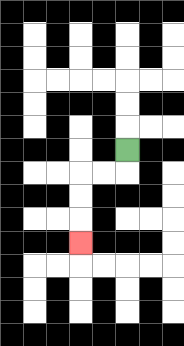{'start': '[5, 6]', 'end': '[3, 10]', 'path_directions': 'D,L,L,D,D,D', 'path_coordinates': '[[5, 6], [5, 7], [4, 7], [3, 7], [3, 8], [3, 9], [3, 10]]'}